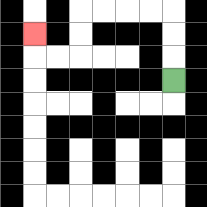{'start': '[7, 3]', 'end': '[1, 1]', 'path_directions': 'U,U,U,L,L,L,L,D,D,L,L,U', 'path_coordinates': '[[7, 3], [7, 2], [7, 1], [7, 0], [6, 0], [5, 0], [4, 0], [3, 0], [3, 1], [3, 2], [2, 2], [1, 2], [1, 1]]'}